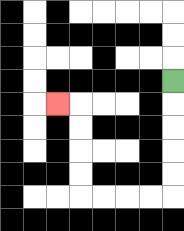{'start': '[7, 3]', 'end': '[2, 4]', 'path_directions': 'D,D,D,D,D,L,L,L,L,U,U,U,U,L', 'path_coordinates': '[[7, 3], [7, 4], [7, 5], [7, 6], [7, 7], [7, 8], [6, 8], [5, 8], [4, 8], [3, 8], [3, 7], [3, 6], [3, 5], [3, 4], [2, 4]]'}